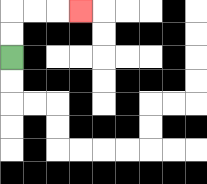{'start': '[0, 2]', 'end': '[3, 0]', 'path_directions': 'U,U,R,R,R', 'path_coordinates': '[[0, 2], [0, 1], [0, 0], [1, 0], [2, 0], [3, 0]]'}